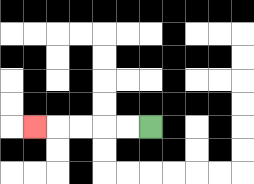{'start': '[6, 5]', 'end': '[1, 5]', 'path_directions': 'L,L,L,L,L', 'path_coordinates': '[[6, 5], [5, 5], [4, 5], [3, 5], [2, 5], [1, 5]]'}